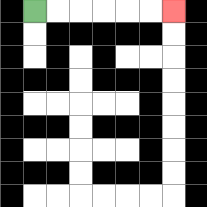{'start': '[1, 0]', 'end': '[7, 0]', 'path_directions': 'R,R,R,R,R,R', 'path_coordinates': '[[1, 0], [2, 0], [3, 0], [4, 0], [5, 0], [6, 0], [7, 0]]'}